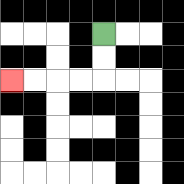{'start': '[4, 1]', 'end': '[0, 3]', 'path_directions': 'D,D,L,L,L,L', 'path_coordinates': '[[4, 1], [4, 2], [4, 3], [3, 3], [2, 3], [1, 3], [0, 3]]'}